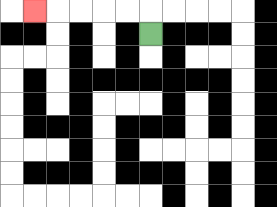{'start': '[6, 1]', 'end': '[1, 0]', 'path_directions': 'U,L,L,L,L,L', 'path_coordinates': '[[6, 1], [6, 0], [5, 0], [4, 0], [3, 0], [2, 0], [1, 0]]'}